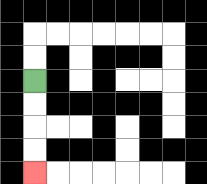{'start': '[1, 3]', 'end': '[1, 7]', 'path_directions': 'D,D,D,D', 'path_coordinates': '[[1, 3], [1, 4], [1, 5], [1, 6], [1, 7]]'}